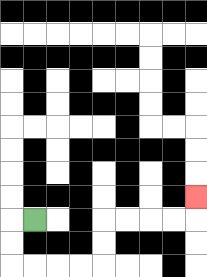{'start': '[1, 9]', 'end': '[8, 8]', 'path_directions': 'L,D,D,R,R,R,R,U,U,R,R,R,R,U', 'path_coordinates': '[[1, 9], [0, 9], [0, 10], [0, 11], [1, 11], [2, 11], [3, 11], [4, 11], [4, 10], [4, 9], [5, 9], [6, 9], [7, 9], [8, 9], [8, 8]]'}